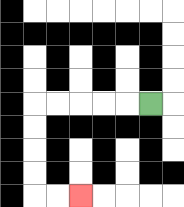{'start': '[6, 4]', 'end': '[3, 8]', 'path_directions': 'L,L,L,L,L,D,D,D,D,R,R', 'path_coordinates': '[[6, 4], [5, 4], [4, 4], [3, 4], [2, 4], [1, 4], [1, 5], [1, 6], [1, 7], [1, 8], [2, 8], [3, 8]]'}